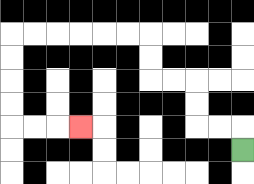{'start': '[10, 6]', 'end': '[3, 5]', 'path_directions': 'U,L,L,U,U,L,L,U,U,L,L,L,L,L,L,D,D,D,D,R,R,R', 'path_coordinates': '[[10, 6], [10, 5], [9, 5], [8, 5], [8, 4], [8, 3], [7, 3], [6, 3], [6, 2], [6, 1], [5, 1], [4, 1], [3, 1], [2, 1], [1, 1], [0, 1], [0, 2], [0, 3], [0, 4], [0, 5], [1, 5], [2, 5], [3, 5]]'}